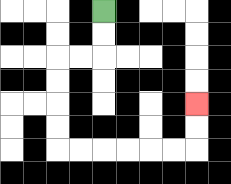{'start': '[4, 0]', 'end': '[8, 4]', 'path_directions': 'D,D,L,L,D,D,D,D,R,R,R,R,R,R,U,U', 'path_coordinates': '[[4, 0], [4, 1], [4, 2], [3, 2], [2, 2], [2, 3], [2, 4], [2, 5], [2, 6], [3, 6], [4, 6], [5, 6], [6, 6], [7, 6], [8, 6], [8, 5], [8, 4]]'}